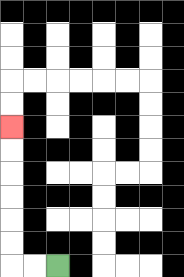{'start': '[2, 11]', 'end': '[0, 5]', 'path_directions': 'L,L,U,U,U,U,U,U', 'path_coordinates': '[[2, 11], [1, 11], [0, 11], [0, 10], [0, 9], [0, 8], [0, 7], [0, 6], [0, 5]]'}